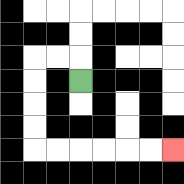{'start': '[3, 3]', 'end': '[7, 6]', 'path_directions': 'U,L,L,D,D,D,D,R,R,R,R,R,R', 'path_coordinates': '[[3, 3], [3, 2], [2, 2], [1, 2], [1, 3], [1, 4], [1, 5], [1, 6], [2, 6], [3, 6], [4, 6], [5, 6], [6, 6], [7, 6]]'}